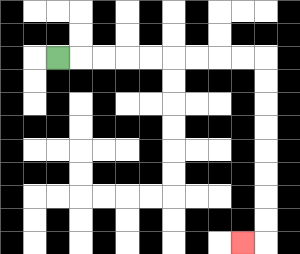{'start': '[2, 2]', 'end': '[10, 10]', 'path_directions': 'R,R,R,R,R,R,R,R,R,D,D,D,D,D,D,D,D,L', 'path_coordinates': '[[2, 2], [3, 2], [4, 2], [5, 2], [6, 2], [7, 2], [8, 2], [9, 2], [10, 2], [11, 2], [11, 3], [11, 4], [11, 5], [11, 6], [11, 7], [11, 8], [11, 9], [11, 10], [10, 10]]'}